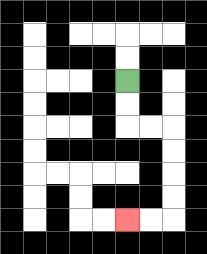{'start': '[5, 3]', 'end': '[5, 9]', 'path_directions': 'D,D,R,R,D,D,D,D,L,L', 'path_coordinates': '[[5, 3], [5, 4], [5, 5], [6, 5], [7, 5], [7, 6], [7, 7], [7, 8], [7, 9], [6, 9], [5, 9]]'}